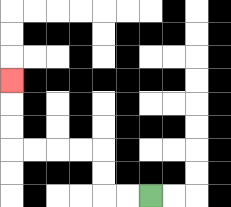{'start': '[6, 8]', 'end': '[0, 3]', 'path_directions': 'L,L,U,U,L,L,L,L,U,U,U', 'path_coordinates': '[[6, 8], [5, 8], [4, 8], [4, 7], [4, 6], [3, 6], [2, 6], [1, 6], [0, 6], [0, 5], [0, 4], [0, 3]]'}